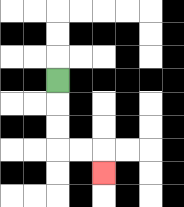{'start': '[2, 3]', 'end': '[4, 7]', 'path_directions': 'D,D,D,R,R,D', 'path_coordinates': '[[2, 3], [2, 4], [2, 5], [2, 6], [3, 6], [4, 6], [4, 7]]'}